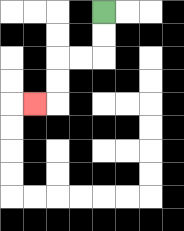{'start': '[4, 0]', 'end': '[1, 4]', 'path_directions': 'D,D,L,L,D,D,L', 'path_coordinates': '[[4, 0], [4, 1], [4, 2], [3, 2], [2, 2], [2, 3], [2, 4], [1, 4]]'}